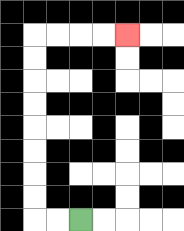{'start': '[3, 9]', 'end': '[5, 1]', 'path_directions': 'L,L,U,U,U,U,U,U,U,U,R,R,R,R', 'path_coordinates': '[[3, 9], [2, 9], [1, 9], [1, 8], [1, 7], [1, 6], [1, 5], [1, 4], [1, 3], [1, 2], [1, 1], [2, 1], [3, 1], [4, 1], [5, 1]]'}